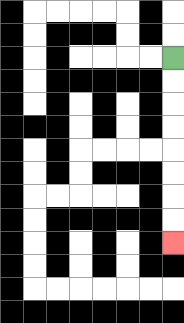{'start': '[7, 2]', 'end': '[7, 10]', 'path_directions': 'D,D,D,D,D,D,D,D', 'path_coordinates': '[[7, 2], [7, 3], [7, 4], [7, 5], [7, 6], [7, 7], [7, 8], [7, 9], [7, 10]]'}